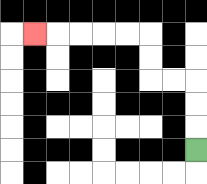{'start': '[8, 6]', 'end': '[1, 1]', 'path_directions': 'U,U,U,L,L,U,U,L,L,L,L,L', 'path_coordinates': '[[8, 6], [8, 5], [8, 4], [8, 3], [7, 3], [6, 3], [6, 2], [6, 1], [5, 1], [4, 1], [3, 1], [2, 1], [1, 1]]'}